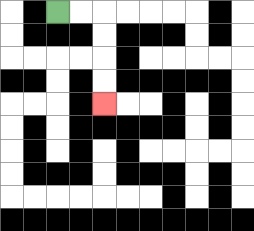{'start': '[2, 0]', 'end': '[4, 4]', 'path_directions': 'R,R,D,D,D,D', 'path_coordinates': '[[2, 0], [3, 0], [4, 0], [4, 1], [4, 2], [4, 3], [4, 4]]'}